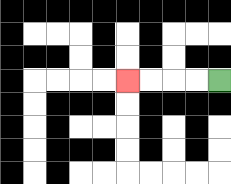{'start': '[9, 3]', 'end': '[5, 3]', 'path_directions': 'L,L,L,L', 'path_coordinates': '[[9, 3], [8, 3], [7, 3], [6, 3], [5, 3]]'}